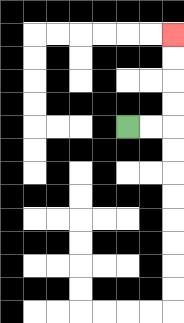{'start': '[5, 5]', 'end': '[7, 1]', 'path_directions': 'R,R,U,U,U,U', 'path_coordinates': '[[5, 5], [6, 5], [7, 5], [7, 4], [7, 3], [7, 2], [7, 1]]'}